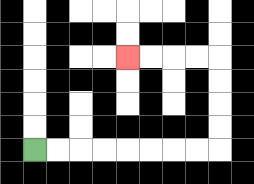{'start': '[1, 6]', 'end': '[5, 2]', 'path_directions': 'R,R,R,R,R,R,R,R,U,U,U,U,L,L,L,L', 'path_coordinates': '[[1, 6], [2, 6], [3, 6], [4, 6], [5, 6], [6, 6], [7, 6], [8, 6], [9, 6], [9, 5], [9, 4], [9, 3], [9, 2], [8, 2], [7, 2], [6, 2], [5, 2]]'}